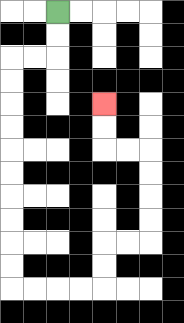{'start': '[2, 0]', 'end': '[4, 4]', 'path_directions': 'D,D,L,L,D,D,D,D,D,D,D,D,D,D,R,R,R,R,U,U,R,R,U,U,U,U,L,L,U,U', 'path_coordinates': '[[2, 0], [2, 1], [2, 2], [1, 2], [0, 2], [0, 3], [0, 4], [0, 5], [0, 6], [0, 7], [0, 8], [0, 9], [0, 10], [0, 11], [0, 12], [1, 12], [2, 12], [3, 12], [4, 12], [4, 11], [4, 10], [5, 10], [6, 10], [6, 9], [6, 8], [6, 7], [6, 6], [5, 6], [4, 6], [4, 5], [4, 4]]'}